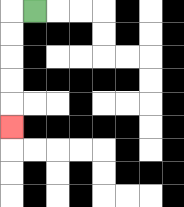{'start': '[1, 0]', 'end': '[0, 5]', 'path_directions': 'L,D,D,D,D,D', 'path_coordinates': '[[1, 0], [0, 0], [0, 1], [0, 2], [0, 3], [0, 4], [0, 5]]'}